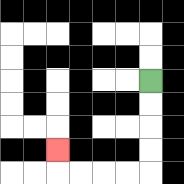{'start': '[6, 3]', 'end': '[2, 6]', 'path_directions': 'D,D,D,D,L,L,L,L,U', 'path_coordinates': '[[6, 3], [6, 4], [6, 5], [6, 6], [6, 7], [5, 7], [4, 7], [3, 7], [2, 7], [2, 6]]'}